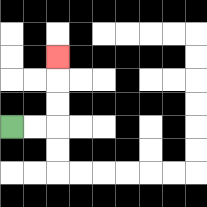{'start': '[0, 5]', 'end': '[2, 2]', 'path_directions': 'R,R,U,U,U', 'path_coordinates': '[[0, 5], [1, 5], [2, 5], [2, 4], [2, 3], [2, 2]]'}